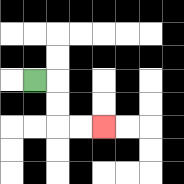{'start': '[1, 3]', 'end': '[4, 5]', 'path_directions': 'R,D,D,R,R', 'path_coordinates': '[[1, 3], [2, 3], [2, 4], [2, 5], [3, 5], [4, 5]]'}